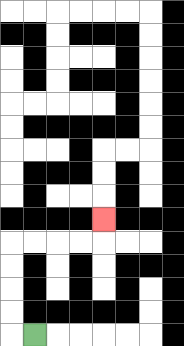{'start': '[1, 14]', 'end': '[4, 9]', 'path_directions': 'L,U,U,U,U,R,R,R,R,U', 'path_coordinates': '[[1, 14], [0, 14], [0, 13], [0, 12], [0, 11], [0, 10], [1, 10], [2, 10], [3, 10], [4, 10], [4, 9]]'}